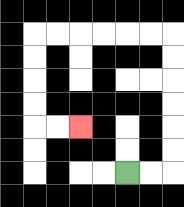{'start': '[5, 7]', 'end': '[3, 5]', 'path_directions': 'R,R,U,U,U,U,U,U,L,L,L,L,L,L,D,D,D,D,R,R', 'path_coordinates': '[[5, 7], [6, 7], [7, 7], [7, 6], [7, 5], [7, 4], [7, 3], [7, 2], [7, 1], [6, 1], [5, 1], [4, 1], [3, 1], [2, 1], [1, 1], [1, 2], [1, 3], [1, 4], [1, 5], [2, 5], [3, 5]]'}